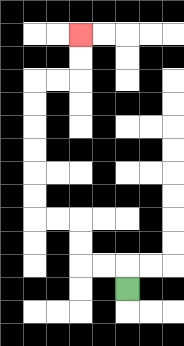{'start': '[5, 12]', 'end': '[3, 1]', 'path_directions': 'U,L,L,U,U,L,L,U,U,U,U,U,U,R,R,U,U', 'path_coordinates': '[[5, 12], [5, 11], [4, 11], [3, 11], [3, 10], [3, 9], [2, 9], [1, 9], [1, 8], [1, 7], [1, 6], [1, 5], [1, 4], [1, 3], [2, 3], [3, 3], [3, 2], [3, 1]]'}